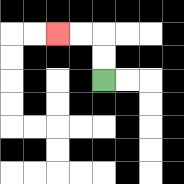{'start': '[4, 3]', 'end': '[2, 1]', 'path_directions': 'U,U,L,L', 'path_coordinates': '[[4, 3], [4, 2], [4, 1], [3, 1], [2, 1]]'}